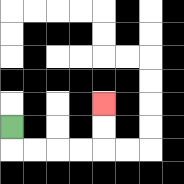{'start': '[0, 5]', 'end': '[4, 4]', 'path_directions': 'D,R,R,R,R,U,U', 'path_coordinates': '[[0, 5], [0, 6], [1, 6], [2, 6], [3, 6], [4, 6], [4, 5], [4, 4]]'}